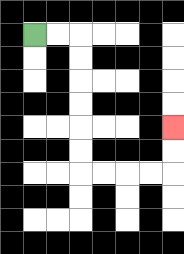{'start': '[1, 1]', 'end': '[7, 5]', 'path_directions': 'R,R,D,D,D,D,D,D,R,R,R,R,U,U', 'path_coordinates': '[[1, 1], [2, 1], [3, 1], [3, 2], [3, 3], [3, 4], [3, 5], [3, 6], [3, 7], [4, 7], [5, 7], [6, 7], [7, 7], [7, 6], [7, 5]]'}